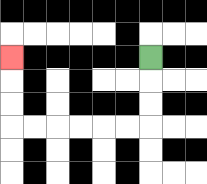{'start': '[6, 2]', 'end': '[0, 2]', 'path_directions': 'D,D,D,L,L,L,L,L,L,U,U,U', 'path_coordinates': '[[6, 2], [6, 3], [6, 4], [6, 5], [5, 5], [4, 5], [3, 5], [2, 5], [1, 5], [0, 5], [0, 4], [0, 3], [0, 2]]'}